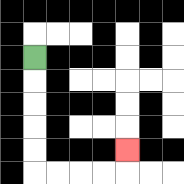{'start': '[1, 2]', 'end': '[5, 6]', 'path_directions': 'D,D,D,D,D,R,R,R,R,U', 'path_coordinates': '[[1, 2], [1, 3], [1, 4], [1, 5], [1, 6], [1, 7], [2, 7], [3, 7], [4, 7], [5, 7], [5, 6]]'}